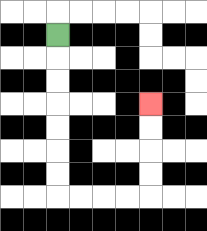{'start': '[2, 1]', 'end': '[6, 4]', 'path_directions': 'D,D,D,D,D,D,D,R,R,R,R,U,U,U,U', 'path_coordinates': '[[2, 1], [2, 2], [2, 3], [2, 4], [2, 5], [2, 6], [2, 7], [2, 8], [3, 8], [4, 8], [5, 8], [6, 8], [6, 7], [6, 6], [6, 5], [6, 4]]'}